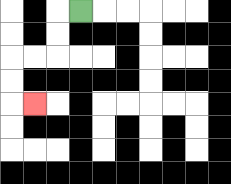{'start': '[3, 0]', 'end': '[1, 4]', 'path_directions': 'L,D,D,L,L,D,D,R', 'path_coordinates': '[[3, 0], [2, 0], [2, 1], [2, 2], [1, 2], [0, 2], [0, 3], [0, 4], [1, 4]]'}